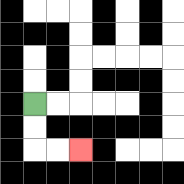{'start': '[1, 4]', 'end': '[3, 6]', 'path_directions': 'D,D,R,R', 'path_coordinates': '[[1, 4], [1, 5], [1, 6], [2, 6], [3, 6]]'}